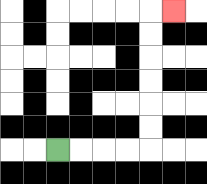{'start': '[2, 6]', 'end': '[7, 0]', 'path_directions': 'R,R,R,R,U,U,U,U,U,U,R', 'path_coordinates': '[[2, 6], [3, 6], [4, 6], [5, 6], [6, 6], [6, 5], [6, 4], [6, 3], [6, 2], [6, 1], [6, 0], [7, 0]]'}